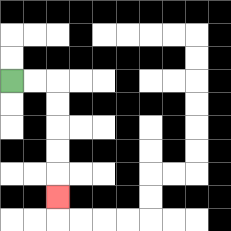{'start': '[0, 3]', 'end': '[2, 8]', 'path_directions': 'R,R,D,D,D,D,D', 'path_coordinates': '[[0, 3], [1, 3], [2, 3], [2, 4], [2, 5], [2, 6], [2, 7], [2, 8]]'}